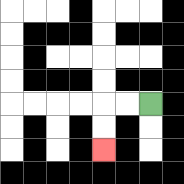{'start': '[6, 4]', 'end': '[4, 6]', 'path_directions': 'L,L,D,D', 'path_coordinates': '[[6, 4], [5, 4], [4, 4], [4, 5], [4, 6]]'}